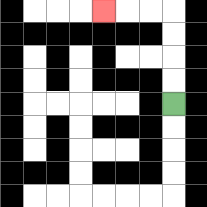{'start': '[7, 4]', 'end': '[4, 0]', 'path_directions': 'U,U,U,U,L,L,L', 'path_coordinates': '[[7, 4], [7, 3], [7, 2], [7, 1], [7, 0], [6, 0], [5, 0], [4, 0]]'}